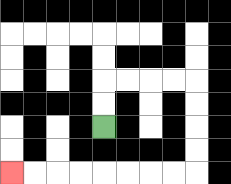{'start': '[4, 5]', 'end': '[0, 7]', 'path_directions': 'U,U,R,R,R,R,D,D,D,D,L,L,L,L,L,L,L,L', 'path_coordinates': '[[4, 5], [4, 4], [4, 3], [5, 3], [6, 3], [7, 3], [8, 3], [8, 4], [8, 5], [8, 6], [8, 7], [7, 7], [6, 7], [5, 7], [4, 7], [3, 7], [2, 7], [1, 7], [0, 7]]'}